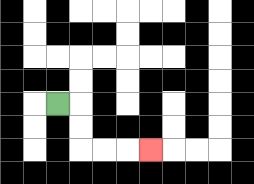{'start': '[2, 4]', 'end': '[6, 6]', 'path_directions': 'R,D,D,R,R,R', 'path_coordinates': '[[2, 4], [3, 4], [3, 5], [3, 6], [4, 6], [5, 6], [6, 6]]'}